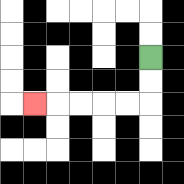{'start': '[6, 2]', 'end': '[1, 4]', 'path_directions': 'D,D,L,L,L,L,L', 'path_coordinates': '[[6, 2], [6, 3], [6, 4], [5, 4], [4, 4], [3, 4], [2, 4], [1, 4]]'}